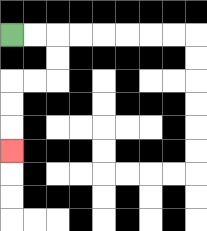{'start': '[0, 1]', 'end': '[0, 6]', 'path_directions': 'R,R,D,D,L,L,D,D,D', 'path_coordinates': '[[0, 1], [1, 1], [2, 1], [2, 2], [2, 3], [1, 3], [0, 3], [0, 4], [0, 5], [0, 6]]'}